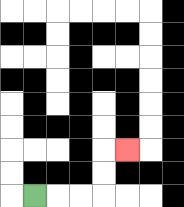{'start': '[1, 8]', 'end': '[5, 6]', 'path_directions': 'R,R,R,U,U,R', 'path_coordinates': '[[1, 8], [2, 8], [3, 8], [4, 8], [4, 7], [4, 6], [5, 6]]'}